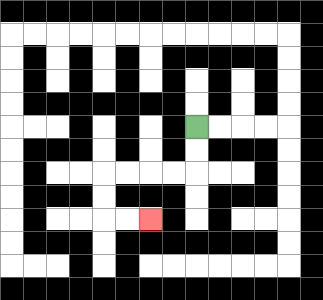{'start': '[8, 5]', 'end': '[6, 9]', 'path_directions': 'D,D,L,L,L,L,D,D,R,R', 'path_coordinates': '[[8, 5], [8, 6], [8, 7], [7, 7], [6, 7], [5, 7], [4, 7], [4, 8], [4, 9], [5, 9], [6, 9]]'}